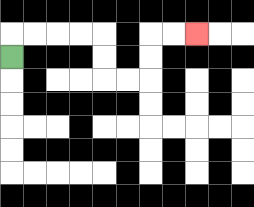{'start': '[0, 2]', 'end': '[8, 1]', 'path_directions': 'U,R,R,R,R,D,D,R,R,U,U,R,R', 'path_coordinates': '[[0, 2], [0, 1], [1, 1], [2, 1], [3, 1], [4, 1], [4, 2], [4, 3], [5, 3], [6, 3], [6, 2], [6, 1], [7, 1], [8, 1]]'}